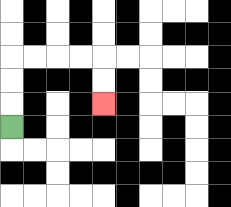{'start': '[0, 5]', 'end': '[4, 4]', 'path_directions': 'U,U,U,R,R,R,R,D,D', 'path_coordinates': '[[0, 5], [0, 4], [0, 3], [0, 2], [1, 2], [2, 2], [3, 2], [4, 2], [4, 3], [4, 4]]'}